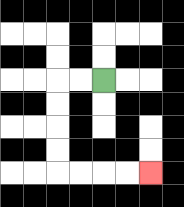{'start': '[4, 3]', 'end': '[6, 7]', 'path_directions': 'L,L,D,D,D,D,R,R,R,R', 'path_coordinates': '[[4, 3], [3, 3], [2, 3], [2, 4], [2, 5], [2, 6], [2, 7], [3, 7], [4, 7], [5, 7], [6, 7]]'}